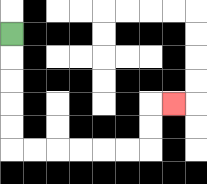{'start': '[0, 1]', 'end': '[7, 4]', 'path_directions': 'D,D,D,D,D,R,R,R,R,R,R,U,U,R', 'path_coordinates': '[[0, 1], [0, 2], [0, 3], [0, 4], [0, 5], [0, 6], [1, 6], [2, 6], [3, 6], [4, 6], [5, 6], [6, 6], [6, 5], [6, 4], [7, 4]]'}